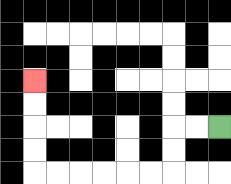{'start': '[9, 5]', 'end': '[1, 3]', 'path_directions': 'L,L,D,D,L,L,L,L,L,L,U,U,U,U', 'path_coordinates': '[[9, 5], [8, 5], [7, 5], [7, 6], [7, 7], [6, 7], [5, 7], [4, 7], [3, 7], [2, 7], [1, 7], [1, 6], [1, 5], [1, 4], [1, 3]]'}